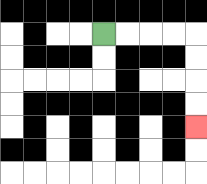{'start': '[4, 1]', 'end': '[8, 5]', 'path_directions': 'R,R,R,R,D,D,D,D', 'path_coordinates': '[[4, 1], [5, 1], [6, 1], [7, 1], [8, 1], [8, 2], [8, 3], [8, 4], [8, 5]]'}